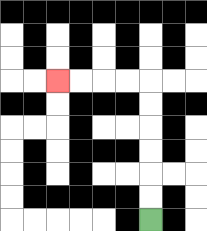{'start': '[6, 9]', 'end': '[2, 3]', 'path_directions': 'U,U,U,U,U,U,L,L,L,L', 'path_coordinates': '[[6, 9], [6, 8], [6, 7], [6, 6], [6, 5], [6, 4], [6, 3], [5, 3], [4, 3], [3, 3], [2, 3]]'}